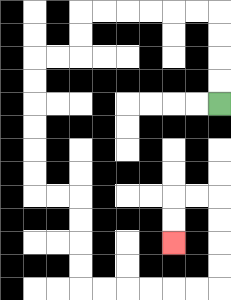{'start': '[9, 4]', 'end': '[7, 10]', 'path_directions': 'U,U,U,U,L,L,L,L,L,L,D,D,L,L,D,D,D,D,D,D,R,R,D,D,D,D,R,R,R,R,R,R,U,U,U,U,L,L,D,D', 'path_coordinates': '[[9, 4], [9, 3], [9, 2], [9, 1], [9, 0], [8, 0], [7, 0], [6, 0], [5, 0], [4, 0], [3, 0], [3, 1], [3, 2], [2, 2], [1, 2], [1, 3], [1, 4], [1, 5], [1, 6], [1, 7], [1, 8], [2, 8], [3, 8], [3, 9], [3, 10], [3, 11], [3, 12], [4, 12], [5, 12], [6, 12], [7, 12], [8, 12], [9, 12], [9, 11], [9, 10], [9, 9], [9, 8], [8, 8], [7, 8], [7, 9], [7, 10]]'}